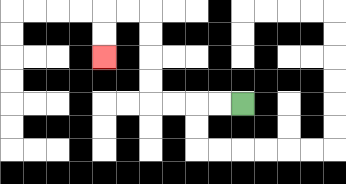{'start': '[10, 4]', 'end': '[4, 2]', 'path_directions': 'L,L,L,L,U,U,U,U,L,L,D,D', 'path_coordinates': '[[10, 4], [9, 4], [8, 4], [7, 4], [6, 4], [6, 3], [6, 2], [6, 1], [6, 0], [5, 0], [4, 0], [4, 1], [4, 2]]'}